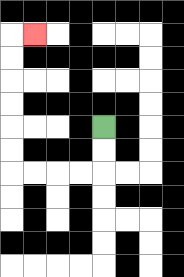{'start': '[4, 5]', 'end': '[1, 1]', 'path_directions': 'D,D,L,L,L,L,U,U,U,U,U,U,R', 'path_coordinates': '[[4, 5], [4, 6], [4, 7], [3, 7], [2, 7], [1, 7], [0, 7], [0, 6], [0, 5], [0, 4], [0, 3], [0, 2], [0, 1], [1, 1]]'}